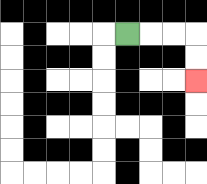{'start': '[5, 1]', 'end': '[8, 3]', 'path_directions': 'R,R,R,D,D', 'path_coordinates': '[[5, 1], [6, 1], [7, 1], [8, 1], [8, 2], [8, 3]]'}